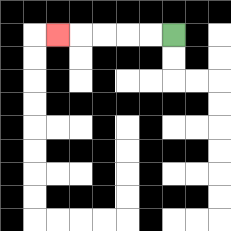{'start': '[7, 1]', 'end': '[2, 1]', 'path_directions': 'L,L,L,L,L', 'path_coordinates': '[[7, 1], [6, 1], [5, 1], [4, 1], [3, 1], [2, 1]]'}